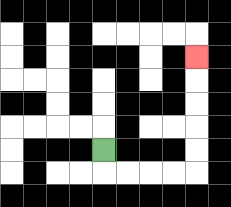{'start': '[4, 6]', 'end': '[8, 2]', 'path_directions': 'D,R,R,R,R,U,U,U,U,U', 'path_coordinates': '[[4, 6], [4, 7], [5, 7], [6, 7], [7, 7], [8, 7], [8, 6], [8, 5], [8, 4], [8, 3], [8, 2]]'}